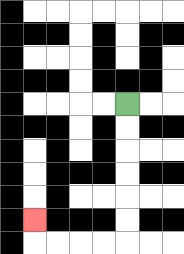{'start': '[5, 4]', 'end': '[1, 9]', 'path_directions': 'D,D,D,D,D,D,L,L,L,L,U', 'path_coordinates': '[[5, 4], [5, 5], [5, 6], [5, 7], [5, 8], [5, 9], [5, 10], [4, 10], [3, 10], [2, 10], [1, 10], [1, 9]]'}